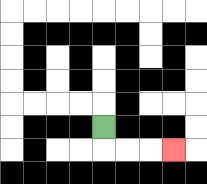{'start': '[4, 5]', 'end': '[7, 6]', 'path_directions': 'D,R,R,R', 'path_coordinates': '[[4, 5], [4, 6], [5, 6], [6, 6], [7, 6]]'}